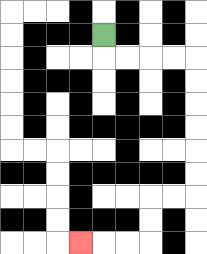{'start': '[4, 1]', 'end': '[3, 10]', 'path_directions': 'D,R,R,R,R,D,D,D,D,D,D,L,L,D,D,L,L,L', 'path_coordinates': '[[4, 1], [4, 2], [5, 2], [6, 2], [7, 2], [8, 2], [8, 3], [8, 4], [8, 5], [8, 6], [8, 7], [8, 8], [7, 8], [6, 8], [6, 9], [6, 10], [5, 10], [4, 10], [3, 10]]'}